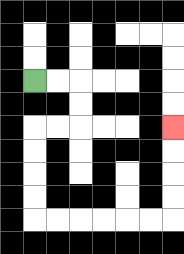{'start': '[1, 3]', 'end': '[7, 5]', 'path_directions': 'R,R,D,D,L,L,D,D,D,D,R,R,R,R,R,R,U,U,U,U', 'path_coordinates': '[[1, 3], [2, 3], [3, 3], [3, 4], [3, 5], [2, 5], [1, 5], [1, 6], [1, 7], [1, 8], [1, 9], [2, 9], [3, 9], [4, 9], [5, 9], [6, 9], [7, 9], [7, 8], [7, 7], [7, 6], [7, 5]]'}